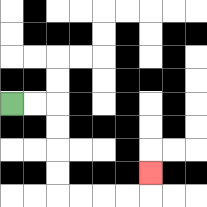{'start': '[0, 4]', 'end': '[6, 7]', 'path_directions': 'R,R,D,D,D,D,R,R,R,R,U', 'path_coordinates': '[[0, 4], [1, 4], [2, 4], [2, 5], [2, 6], [2, 7], [2, 8], [3, 8], [4, 8], [5, 8], [6, 8], [6, 7]]'}